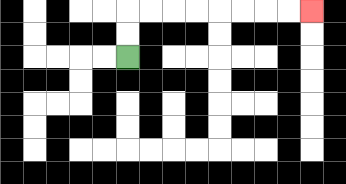{'start': '[5, 2]', 'end': '[13, 0]', 'path_directions': 'U,U,R,R,R,R,R,R,R,R', 'path_coordinates': '[[5, 2], [5, 1], [5, 0], [6, 0], [7, 0], [8, 0], [9, 0], [10, 0], [11, 0], [12, 0], [13, 0]]'}